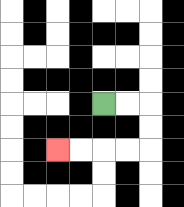{'start': '[4, 4]', 'end': '[2, 6]', 'path_directions': 'R,R,D,D,L,L,L,L', 'path_coordinates': '[[4, 4], [5, 4], [6, 4], [6, 5], [6, 6], [5, 6], [4, 6], [3, 6], [2, 6]]'}